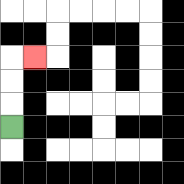{'start': '[0, 5]', 'end': '[1, 2]', 'path_directions': 'U,U,U,R', 'path_coordinates': '[[0, 5], [0, 4], [0, 3], [0, 2], [1, 2]]'}